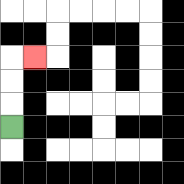{'start': '[0, 5]', 'end': '[1, 2]', 'path_directions': 'U,U,U,R', 'path_coordinates': '[[0, 5], [0, 4], [0, 3], [0, 2], [1, 2]]'}